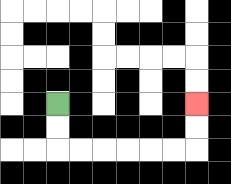{'start': '[2, 4]', 'end': '[8, 4]', 'path_directions': 'D,D,R,R,R,R,R,R,U,U', 'path_coordinates': '[[2, 4], [2, 5], [2, 6], [3, 6], [4, 6], [5, 6], [6, 6], [7, 6], [8, 6], [8, 5], [8, 4]]'}